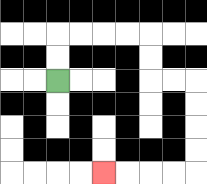{'start': '[2, 3]', 'end': '[4, 7]', 'path_directions': 'U,U,R,R,R,R,D,D,R,R,D,D,D,D,L,L,L,L', 'path_coordinates': '[[2, 3], [2, 2], [2, 1], [3, 1], [4, 1], [5, 1], [6, 1], [6, 2], [6, 3], [7, 3], [8, 3], [8, 4], [8, 5], [8, 6], [8, 7], [7, 7], [6, 7], [5, 7], [4, 7]]'}